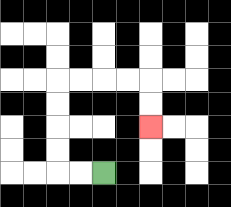{'start': '[4, 7]', 'end': '[6, 5]', 'path_directions': 'L,L,U,U,U,U,R,R,R,R,D,D', 'path_coordinates': '[[4, 7], [3, 7], [2, 7], [2, 6], [2, 5], [2, 4], [2, 3], [3, 3], [4, 3], [5, 3], [6, 3], [6, 4], [6, 5]]'}